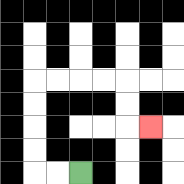{'start': '[3, 7]', 'end': '[6, 5]', 'path_directions': 'L,L,U,U,U,U,R,R,R,R,D,D,R', 'path_coordinates': '[[3, 7], [2, 7], [1, 7], [1, 6], [1, 5], [1, 4], [1, 3], [2, 3], [3, 3], [4, 3], [5, 3], [5, 4], [5, 5], [6, 5]]'}